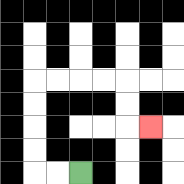{'start': '[3, 7]', 'end': '[6, 5]', 'path_directions': 'L,L,U,U,U,U,R,R,R,R,D,D,R', 'path_coordinates': '[[3, 7], [2, 7], [1, 7], [1, 6], [1, 5], [1, 4], [1, 3], [2, 3], [3, 3], [4, 3], [5, 3], [5, 4], [5, 5], [6, 5]]'}